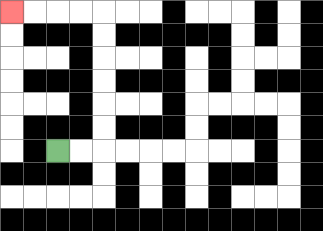{'start': '[2, 6]', 'end': '[0, 0]', 'path_directions': 'R,R,U,U,U,U,U,U,L,L,L,L', 'path_coordinates': '[[2, 6], [3, 6], [4, 6], [4, 5], [4, 4], [4, 3], [4, 2], [4, 1], [4, 0], [3, 0], [2, 0], [1, 0], [0, 0]]'}